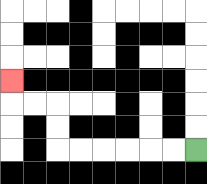{'start': '[8, 6]', 'end': '[0, 3]', 'path_directions': 'L,L,L,L,L,L,U,U,L,L,U', 'path_coordinates': '[[8, 6], [7, 6], [6, 6], [5, 6], [4, 6], [3, 6], [2, 6], [2, 5], [2, 4], [1, 4], [0, 4], [0, 3]]'}